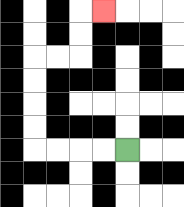{'start': '[5, 6]', 'end': '[4, 0]', 'path_directions': 'L,L,L,L,U,U,U,U,R,R,U,U,R', 'path_coordinates': '[[5, 6], [4, 6], [3, 6], [2, 6], [1, 6], [1, 5], [1, 4], [1, 3], [1, 2], [2, 2], [3, 2], [3, 1], [3, 0], [4, 0]]'}